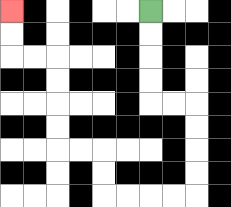{'start': '[6, 0]', 'end': '[0, 0]', 'path_directions': 'D,D,D,D,R,R,D,D,D,D,L,L,L,L,U,U,L,L,U,U,U,U,L,L,U,U', 'path_coordinates': '[[6, 0], [6, 1], [6, 2], [6, 3], [6, 4], [7, 4], [8, 4], [8, 5], [8, 6], [8, 7], [8, 8], [7, 8], [6, 8], [5, 8], [4, 8], [4, 7], [4, 6], [3, 6], [2, 6], [2, 5], [2, 4], [2, 3], [2, 2], [1, 2], [0, 2], [0, 1], [0, 0]]'}